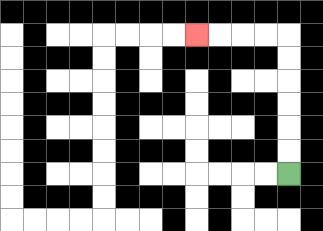{'start': '[12, 7]', 'end': '[8, 1]', 'path_directions': 'U,U,U,U,U,U,L,L,L,L', 'path_coordinates': '[[12, 7], [12, 6], [12, 5], [12, 4], [12, 3], [12, 2], [12, 1], [11, 1], [10, 1], [9, 1], [8, 1]]'}